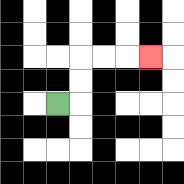{'start': '[2, 4]', 'end': '[6, 2]', 'path_directions': 'R,U,U,R,R,R', 'path_coordinates': '[[2, 4], [3, 4], [3, 3], [3, 2], [4, 2], [5, 2], [6, 2]]'}